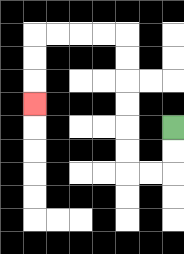{'start': '[7, 5]', 'end': '[1, 4]', 'path_directions': 'D,D,L,L,U,U,U,U,U,U,L,L,L,L,D,D,D', 'path_coordinates': '[[7, 5], [7, 6], [7, 7], [6, 7], [5, 7], [5, 6], [5, 5], [5, 4], [5, 3], [5, 2], [5, 1], [4, 1], [3, 1], [2, 1], [1, 1], [1, 2], [1, 3], [1, 4]]'}